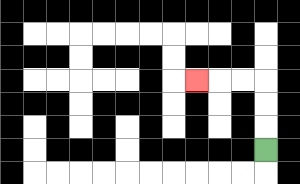{'start': '[11, 6]', 'end': '[8, 3]', 'path_directions': 'U,U,U,L,L,L', 'path_coordinates': '[[11, 6], [11, 5], [11, 4], [11, 3], [10, 3], [9, 3], [8, 3]]'}